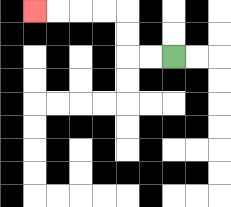{'start': '[7, 2]', 'end': '[1, 0]', 'path_directions': 'L,L,U,U,L,L,L,L', 'path_coordinates': '[[7, 2], [6, 2], [5, 2], [5, 1], [5, 0], [4, 0], [3, 0], [2, 0], [1, 0]]'}